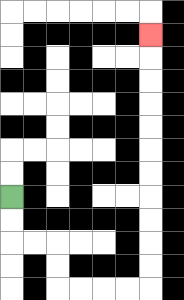{'start': '[0, 8]', 'end': '[6, 1]', 'path_directions': 'D,D,R,R,D,D,R,R,R,R,U,U,U,U,U,U,U,U,U,U,U', 'path_coordinates': '[[0, 8], [0, 9], [0, 10], [1, 10], [2, 10], [2, 11], [2, 12], [3, 12], [4, 12], [5, 12], [6, 12], [6, 11], [6, 10], [6, 9], [6, 8], [6, 7], [6, 6], [6, 5], [6, 4], [6, 3], [6, 2], [6, 1]]'}